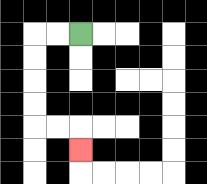{'start': '[3, 1]', 'end': '[3, 6]', 'path_directions': 'L,L,D,D,D,D,R,R,D', 'path_coordinates': '[[3, 1], [2, 1], [1, 1], [1, 2], [1, 3], [1, 4], [1, 5], [2, 5], [3, 5], [3, 6]]'}